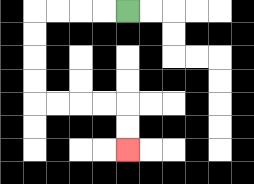{'start': '[5, 0]', 'end': '[5, 6]', 'path_directions': 'L,L,L,L,D,D,D,D,R,R,R,R,D,D', 'path_coordinates': '[[5, 0], [4, 0], [3, 0], [2, 0], [1, 0], [1, 1], [1, 2], [1, 3], [1, 4], [2, 4], [3, 4], [4, 4], [5, 4], [5, 5], [5, 6]]'}